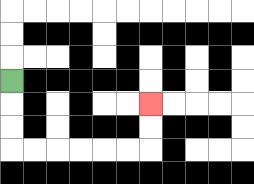{'start': '[0, 3]', 'end': '[6, 4]', 'path_directions': 'D,D,D,R,R,R,R,R,R,U,U', 'path_coordinates': '[[0, 3], [0, 4], [0, 5], [0, 6], [1, 6], [2, 6], [3, 6], [4, 6], [5, 6], [6, 6], [6, 5], [6, 4]]'}